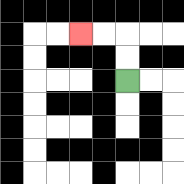{'start': '[5, 3]', 'end': '[3, 1]', 'path_directions': 'U,U,L,L', 'path_coordinates': '[[5, 3], [5, 2], [5, 1], [4, 1], [3, 1]]'}